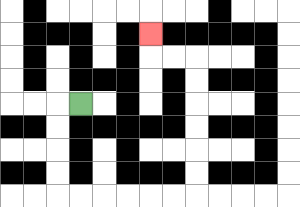{'start': '[3, 4]', 'end': '[6, 1]', 'path_directions': 'L,D,D,D,D,R,R,R,R,R,R,U,U,U,U,U,U,L,L,U', 'path_coordinates': '[[3, 4], [2, 4], [2, 5], [2, 6], [2, 7], [2, 8], [3, 8], [4, 8], [5, 8], [6, 8], [7, 8], [8, 8], [8, 7], [8, 6], [8, 5], [8, 4], [8, 3], [8, 2], [7, 2], [6, 2], [6, 1]]'}